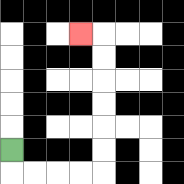{'start': '[0, 6]', 'end': '[3, 1]', 'path_directions': 'D,R,R,R,R,U,U,U,U,U,U,L', 'path_coordinates': '[[0, 6], [0, 7], [1, 7], [2, 7], [3, 7], [4, 7], [4, 6], [4, 5], [4, 4], [4, 3], [4, 2], [4, 1], [3, 1]]'}